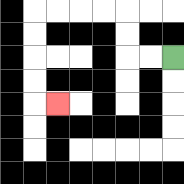{'start': '[7, 2]', 'end': '[2, 4]', 'path_directions': 'L,L,U,U,L,L,L,L,D,D,D,D,R', 'path_coordinates': '[[7, 2], [6, 2], [5, 2], [5, 1], [5, 0], [4, 0], [3, 0], [2, 0], [1, 0], [1, 1], [1, 2], [1, 3], [1, 4], [2, 4]]'}